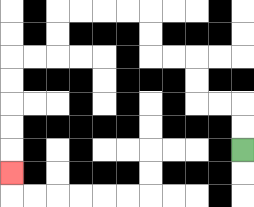{'start': '[10, 6]', 'end': '[0, 7]', 'path_directions': 'U,U,L,L,U,U,L,L,U,U,L,L,L,L,D,D,L,L,D,D,D,D,D', 'path_coordinates': '[[10, 6], [10, 5], [10, 4], [9, 4], [8, 4], [8, 3], [8, 2], [7, 2], [6, 2], [6, 1], [6, 0], [5, 0], [4, 0], [3, 0], [2, 0], [2, 1], [2, 2], [1, 2], [0, 2], [0, 3], [0, 4], [0, 5], [0, 6], [0, 7]]'}